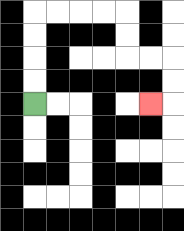{'start': '[1, 4]', 'end': '[6, 4]', 'path_directions': 'U,U,U,U,R,R,R,R,D,D,R,R,D,D,L', 'path_coordinates': '[[1, 4], [1, 3], [1, 2], [1, 1], [1, 0], [2, 0], [3, 0], [4, 0], [5, 0], [5, 1], [5, 2], [6, 2], [7, 2], [7, 3], [7, 4], [6, 4]]'}